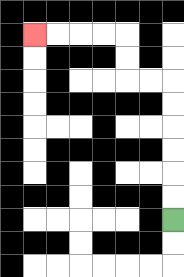{'start': '[7, 9]', 'end': '[1, 1]', 'path_directions': 'U,U,U,U,U,U,L,L,U,U,L,L,L,L', 'path_coordinates': '[[7, 9], [7, 8], [7, 7], [7, 6], [7, 5], [7, 4], [7, 3], [6, 3], [5, 3], [5, 2], [5, 1], [4, 1], [3, 1], [2, 1], [1, 1]]'}